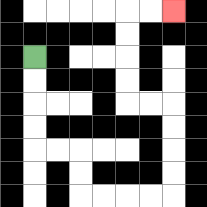{'start': '[1, 2]', 'end': '[7, 0]', 'path_directions': 'D,D,D,D,R,R,D,D,R,R,R,R,U,U,U,U,L,L,U,U,U,U,R,R', 'path_coordinates': '[[1, 2], [1, 3], [1, 4], [1, 5], [1, 6], [2, 6], [3, 6], [3, 7], [3, 8], [4, 8], [5, 8], [6, 8], [7, 8], [7, 7], [7, 6], [7, 5], [7, 4], [6, 4], [5, 4], [5, 3], [5, 2], [5, 1], [5, 0], [6, 0], [7, 0]]'}